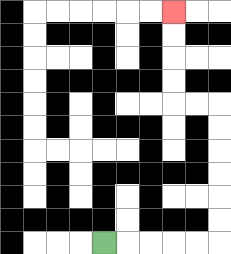{'start': '[4, 10]', 'end': '[7, 0]', 'path_directions': 'R,R,R,R,R,U,U,U,U,U,U,L,L,U,U,U,U', 'path_coordinates': '[[4, 10], [5, 10], [6, 10], [7, 10], [8, 10], [9, 10], [9, 9], [9, 8], [9, 7], [9, 6], [9, 5], [9, 4], [8, 4], [7, 4], [7, 3], [7, 2], [7, 1], [7, 0]]'}